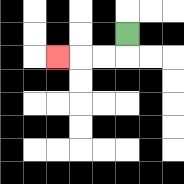{'start': '[5, 1]', 'end': '[2, 2]', 'path_directions': 'D,L,L,L', 'path_coordinates': '[[5, 1], [5, 2], [4, 2], [3, 2], [2, 2]]'}